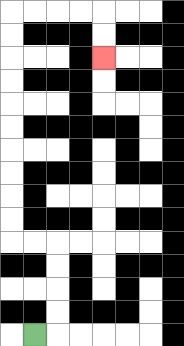{'start': '[1, 14]', 'end': '[4, 2]', 'path_directions': 'R,U,U,U,U,L,L,U,U,U,U,U,U,U,U,U,U,R,R,R,R,D,D', 'path_coordinates': '[[1, 14], [2, 14], [2, 13], [2, 12], [2, 11], [2, 10], [1, 10], [0, 10], [0, 9], [0, 8], [0, 7], [0, 6], [0, 5], [0, 4], [0, 3], [0, 2], [0, 1], [0, 0], [1, 0], [2, 0], [3, 0], [4, 0], [4, 1], [4, 2]]'}